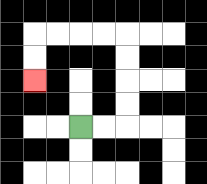{'start': '[3, 5]', 'end': '[1, 3]', 'path_directions': 'R,R,U,U,U,U,L,L,L,L,D,D', 'path_coordinates': '[[3, 5], [4, 5], [5, 5], [5, 4], [5, 3], [5, 2], [5, 1], [4, 1], [3, 1], [2, 1], [1, 1], [1, 2], [1, 3]]'}